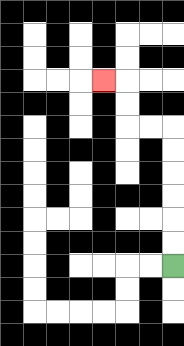{'start': '[7, 11]', 'end': '[4, 3]', 'path_directions': 'U,U,U,U,U,U,L,L,U,U,L', 'path_coordinates': '[[7, 11], [7, 10], [7, 9], [7, 8], [7, 7], [7, 6], [7, 5], [6, 5], [5, 5], [5, 4], [5, 3], [4, 3]]'}